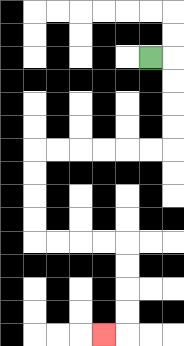{'start': '[6, 2]', 'end': '[4, 14]', 'path_directions': 'R,D,D,D,D,L,L,L,L,L,L,D,D,D,D,R,R,R,R,D,D,D,D,L', 'path_coordinates': '[[6, 2], [7, 2], [7, 3], [7, 4], [7, 5], [7, 6], [6, 6], [5, 6], [4, 6], [3, 6], [2, 6], [1, 6], [1, 7], [1, 8], [1, 9], [1, 10], [2, 10], [3, 10], [4, 10], [5, 10], [5, 11], [5, 12], [5, 13], [5, 14], [4, 14]]'}